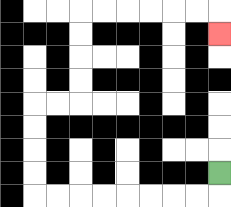{'start': '[9, 7]', 'end': '[9, 1]', 'path_directions': 'D,L,L,L,L,L,L,L,L,U,U,U,U,R,R,U,U,U,U,R,R,R,R,R,R,D', 'path_coordinates': '[[9, 7], [9, 8], [8, 8], [7, 8], [6, 8], [5, 8], [4, 8], [3, 8], [2, 8], [1, 8], [1, 7], [1, 6], [1, 5], [1, 4], [2, 4], [3, 4], [3, 3], [3, 2], [3, 1], [3, 0], [4, 0], [5, 0], [6, 0], [7, 0], [8, 0], [9, 0], [9, 1]]'}